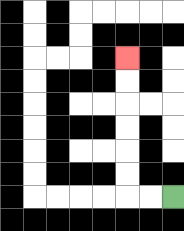{'start': '[7, 8]', 'end': '[5, 2]', 'path_directions': 'L,L,U,U,U,U,U,U', 'path_coordinates': '[[7, 8], [6, 8], [5, 8], [5, 7], [5, 6], [5, 5], [5, 4], [5, 3], [5, 2]]'}